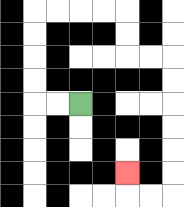{'start': '[3, 4]', 'end': '[5, 7]', 'path_directions': 'L,L,U,U,U,U,R,R,R,R,D,D,R,R,D,D,D,D,D,D,L,L,U', 'path_coordinates': '[[3, 4], [2, 4], [1, 4], [1, 3], [1, 2], [1, 1], [1, 0], [2, 0], [3, 0], [4, 0], [5, 0], [5, 1], [5, 2], [6, 2], [7, 2], [7, 3], [7, 4], [7, 5], [7, 6], [7, 7], [7, 8], [6, 8], [5, 8], [5, 7]]'}